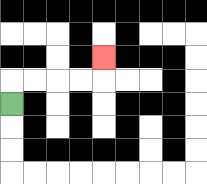{'start': '[0, 4]', 'end': '[4, 2]', 'path_directions': 'U,R,R,R,R,U', 'path_coordinates': '[[0, 4], [0, 3], [1, 3], [2, 3], [3, 3], [4, 3], [4, 2]]'}